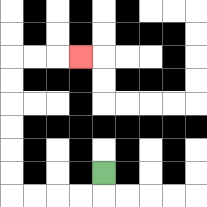{'start': '[4, 7]', 'end': '[3, 2]', 'path_directions': 'D,L,L,L,L,U,U,U,U,U,U,R,R,R', 'path_coordinates': '[[4, 7], [4, 8], [3, 8], [2, 8], [1, 8], [0, 8], [0, 7], [0, 6], [0, 5], [0, 4], [0, 3], [0, 2], [1, 2], [2, 2], [3, 2]]'}